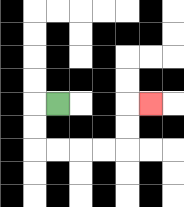{'start': '[2, 4]', 'end': '[6, 4]', 'path_directions': 'L,D,D,R,R,R,R,U,U,R', 'path_coordinates': '[[2, 4], [1, 4], [1, 5], [1, 6], [2, 6], [3, 6], [4, 6], [5, 6], [5, 5], [5, 4], [6, 4]]'}